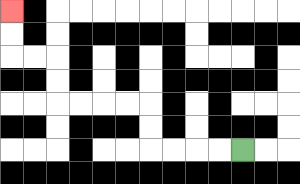{'start': '[10, 6]', 'end': '[0, 0]', 'path_directions': 'L,L,L,L,U,U,L,L,L,L,U,U,L,L,U,U', 'path_coordinates': '[[10, 6], [9, 6], [8, 6], [7, 6], [6, 6], [6, 5], [6, 4], [5, 4], [4, 4], [3, 4], [2, 4], [2, 3], [2, 2], [1, 2], [0, 2], [0, 1], [0, 0]]'}